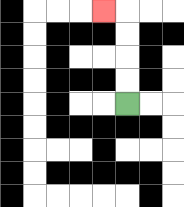{'start': '[5, 4]', 'end': '[4, 0]', 'path_directions': 'U,U,U,U,L', 'path_coordinates': '[[5, 4], [5, 3], [5, 2], [5, 1], [5, 0], [4, 0]]'}